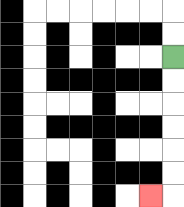{'start': '[7, 2]', 'end': '[6, 8]', 'path_directions': 'D,D,D,D,D,D,L', 'path_coordinates': '[[7, 2], [7, 3], [7, 4], [7, 5], [7, 6], [7, 7], [7, 8], [6, 8]]'}